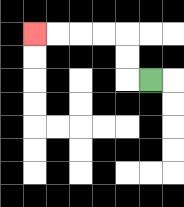{'start': '[6, 3]', 'end': '[1, 1]', 'path_directions': 'L,U,U,L,L,L,L', 'path_coordinates': '[[6, 3], [5, 3], [5, 2], [5, 1], [4, 1], [3, 1], [2, 1], [1, 1]]'}